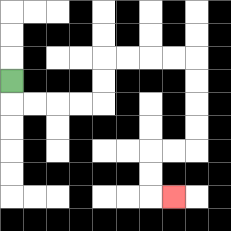{'start': '[0, 3]', 'end': '[7, 8]', 'path_directions': 'D,R,R,R,R,U,U,R,R,R,R,D,D,D,D,L,L,D,D,R', 'path_coordinates': '[[0, 3], [0, 4], [1, 4], [2, 4], [3, 4], [4, 4], [4, 3], [4, 2], [5, 2], [6, 2], [7, 2], [8, 2], [8, 3], [8, 4], [8, 5], [8, 6], [7, 6], [6, 6], [6, 7], [6, 8], [7, 8]]'}